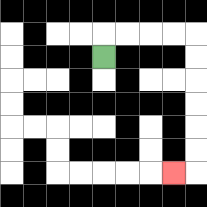{'start': '[4, 2]', 'end': '[7, 7]', 'path_directions': 'U,R,R,R,R,D,D,D,D,D,D,L', 'path_coordinates': '[[4, 2], [4, 1], [5, 1], [6, 1], [7, 1], [8, 1], [8, 2], [8, 3], [8, 4], [8, 5], [8, 6], [8, 7], [7, 7]]'}